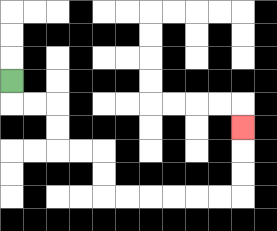{'start': '[0, 3]', 'end': '[10, 5]', 'path_directions': 'D,R,R,D,D,R,R,D,D,R,R,R,R,R,R,U,U,U', 'path_coordinates': '[[0, 3], [0, 4], [1, 4], [2, 4], [2, 5], [2, 6], [3, 6], [4, 6], [4, 7], [4, 8], [5, 8], [6, 8], [7, 8], [8, 8], [9, 8], [10, 8], [10, 7], [10, 6], [10, 5]]'}